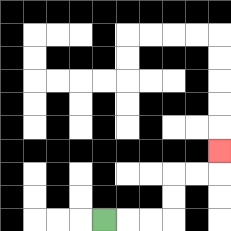{'start': '[4, 9]', 'end': '[9, 6]', 'path_directions': 'R,R,R,U,U,R,R,U', 'path_coordinates': '[[4, 9], [5, 9], [6, 9], [7, 9], [7, 8], [7, 7], [8, 7], [9, 7], [9, 6]]'}